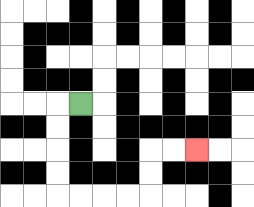{'start': '[3, 4]', 'end': '[8, 6]', 'path_directions': 'L,D,D,D,D,R,R,R,R,U,U,R,R', 'path_coordinates': '[[3, 4], [2, 4], [2, 5], [2, 6], [2, 7], [2, 8], [3, 8], [4, 8], [5, 8], [6, 8], [6, 7], [6, 6], [7, 6], [8, 6]]'}